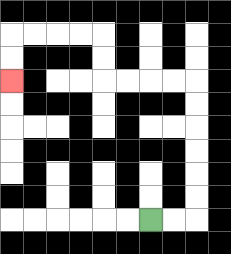{'start': '[6, 9]', 'end': '[0, 3]', 'path_directions': 'R,R,U,U,U,U,U,U,L,L,L,L,U,U,L,L,L,L,D,D', 'path_coordinates': '[[6, 9], [7, 9], [8, 9], [8, 8], [8, 7], [8, 6], [8, 5], [8, 4], [8, 3], [7, 3], [6, 3], [5, 3], [4, 3], [4, 2], [4, 1], [3, 1], [2, 1], [1, 1], [0, 1], [0, 2], [0, 3]]'}